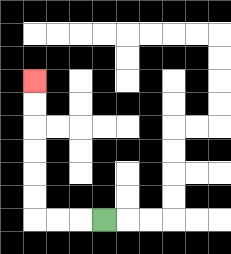{'start': '[4, 9]', 'end': '[1, 3]', 'path_directions': 'L,L,L,U,U,U,U,U,U', 'path_coordinates': '[[4, 9], [3, 9], [2, 9], [1, 9], [1, 8], [1, 7], [1, 6], [1, 5], [1, 4], [1, 3]]'}